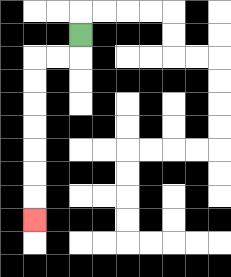{'start': '[3, 1]', 'end': '[1, 9]', 'path_directions': 'D,L,L,D,D,D,D,D,D,D', 'path_coordinates': '[[3, 1], [3, 2], [2, 2], [1, 2], [1, 3], [1, 4], [1, 5], [1, 6], [1, 7], [1, 8], [1, 9]]'}